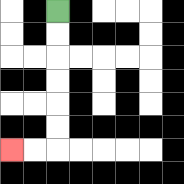{'start': '[2, 0]', 'end': '[0, 6]', 'path_directions': 'D,D,D,D,D,D,L,L', 'path_coordinates': '[[2, 0], [2, 1], [2, 2], [2, 3], [2, 4], [2, 5], [2, 6], [1, 6], [0, 6]]'}